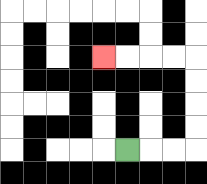{'start': '[5, 6]', 'end': '[4, 2]', 'path_directions': 'R,R,R,U,U,U,U,L,L,L,L', 'path_coordinates': '[[5, 6], [6, 6], [7, 6], [8, 6], [8, 5], [8, 4], [8, 3], [8, 2], [7, 2], [6, 2], [5, 2], [4, 2]]'}